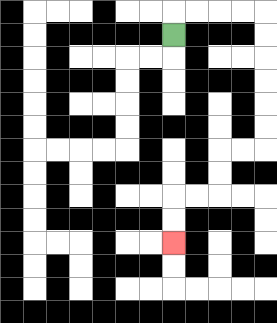{'start': '[7, 1]', 'end': '[7, 10]', 'path_directions': 'U,R,R,R,R,D,D,D,D,D,D,L,L,D,D,L,L,D,D', 'path_coordinates': '[[7, 1], [7, 0], [8, 0], [9, 0], [10, 0], [11, 0], [11, 1], [11, 2], [11, 3], [11, 4], [11, 5], [11, 6], [10, 6], [9, 6], [9, 7], [9, 8], [8, 8], [7, 8], [7, 9], [7, 10]]'}